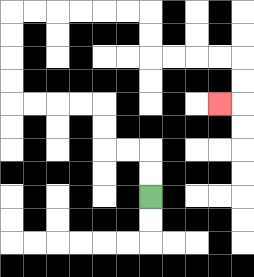{'start': '[6, 8]', 'end': '[9, 4]', 'path_directions': 'U,U,L,L,U,U,L,L,L,L,U,U,U,U,R,R,R,R,R,R,D,D,R,R,R,R,D,D,L', 'path_coordinates': '[[6, 8], [6, 7], [6, 6], [5, 6], [4, 6], [4, 5], [4, 4], [3, 4], [2, 4], [1, 4], [0, 4], [0, 3], [0, 2], [0, 1], [0, 0], [1, 0], [2, 0], [3, 0], [4, 0], [5, 0], [6, 0], [6, 1], [6, 2], [7, 2], [8, 2], [9, 2], [10, 2], [10, 3], [10, 4], [9, 4]]'}